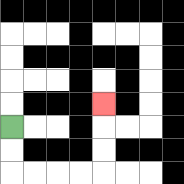{'start': '[0, 5]', 'end': '[4, 4]', 'path_directions': 'D,D,R,R,R,R,U,U,U', 'path_coordinates': '[[0, 5], [0, 6], [0, 7], [1, 7], [2, 7], [3, 7], [4, 7], [4, 6], [4, 5], [4, 4]]'}